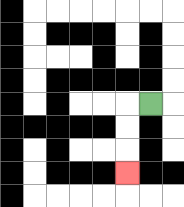{'start': '[6, 4]', 'end': '[5, 7]', 'path_directions': 'L,D,D,D', 'path_coordinates': '[[6, 4], [5, 4], [5, 5], [5, 6], [5, 7]]'}